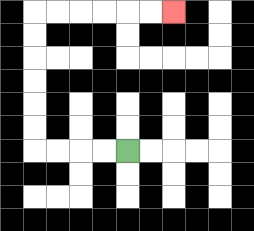{'start': '[5, 6]', 'end': '[7, 0]', 'path_directions': 'L,L,L,L,U,U,U,U,U,U,R,R,R,R,R,R', 'path_coordinates': '[[5, 6], [4, 6], [3, 6], [2, 6], [1, 6], [1, 5], [1, 4], [1, 3], [1, 2], [1, 1], [1, 0], [2, 0], [3, 0], [4, 0], [5, 0], [6, 0], [7, 0]]'}